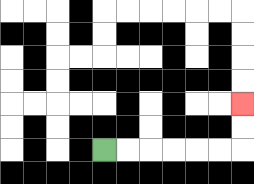{'start': '[4, 6]', 'end': '[10, 4]', 'path_directions': 'R,R,R,R,R,R,U,U', 'path_coordinates': '[[4, 6], [5, 6], [6, 6], [7, 6], [8, 6], [9, 6], [10, 6], [10, 5], [10, 4]]'}